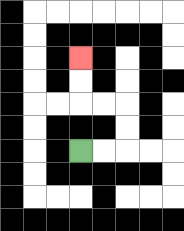{'start': '[3, 6]', 'end': '[3, 2]', 'path_directions': 'R,R,U,U,L,L,U,U', 'path_coordinates': '[[3, 6], [4, 6], [5, 6], [5, 5], [5, 4], [4, 4], [3, 4], [3, 3], [3, 2]]'}